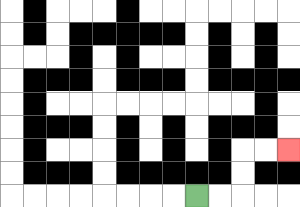{'start': '[8, 8]', 'end': '[12, 6]', 'path_directions': 'R,R,U,U,R,R', 'path_coordinates': '[[8, 8], [9, 8], [10, 8], [10, 7], [10, 6], [11, 6], [12, 6]]'}